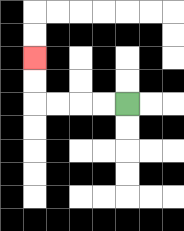{'start': '[5, 4]', 'end': '[1, 2]', 'path_directions': 'L,L,L,L,U,U', 'path_coordinates': '[[5, 4], [4, 4], [3, 4], [2, 4], [1, 4], [1, 3], [1, 2]]'}